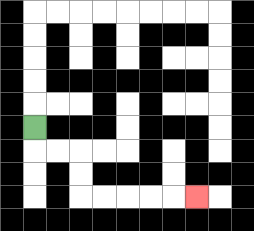{'start': '[1, 5]', 'end': '[8, 8]', 'path_directions': 'D,R,R,D,D,R,R,R,R,R', 'path_coordinates': '[[1, 5], [1, 6], [2, 6], [3, 6], [3, 7], [3, 8], [4, 8], [5, 8], [6, 8], [7, 8], [8, 8]]'}